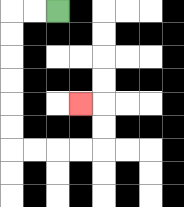{'start': '[2, 0]', 'end': '[3, 4]', 'path_directions': 'L,L,D,D,D,D,D,D,R,R,R,R,U,U,L', 'path_coordinates': '[[2, 0], [1, 0], [0, 0], [0, 1], [0, 2], [0, 3], [0, 4], [0, 5], [0, 6], [1, 6], [2, 6], [3, 6], [4, 6], [4, 5], [4, 4], [3, 4]]'}